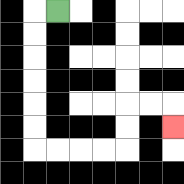{'start': '[2, 0]', 'end': '[7, 5]', 'path_directions': 'L,D,D,D,D,D,D,R,R,R,R,U,U,R,R,D', 'path_coordinates': '[[2, 0], [1, 0], [1, 1], [1, 2], [1, 3], [1, 4], [1, 5], [1, 6], [2, 6], [3, 6], [4, 6], [5, 6], [5, 5], [5, 4], [6, 4], [7, 4], [7, 5]]'}